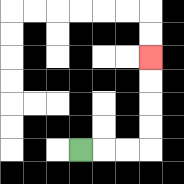{'start': '[3, 6]', 'end': '[6, 2]', 'path_directions': 'R,R,R,U,U,U,U', 'path_coordinates': '[[3, 6], [4, 6], [5, 6], [6, 6], [6, 5], [6, 4], [6, 3], [6, 2]]'}